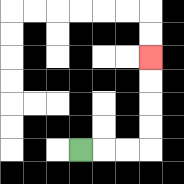{'start': '[3, 6]', 'end': '[6, 2]', 'path_directions': 'R,R,R,U,U,U,U', 'path_coordinates': '[[3, 6], [4, 6], [5, 6], [6, 6], [6, 5], [6, 4], [6, 3], [6, 2]]'}